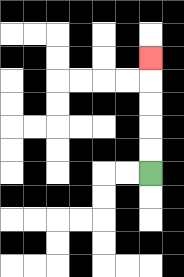{'start': '[6, 7]', 'end': '[6, 2]', 'path_directions': 'U,U,U,U,U', 'path_coordinates': '[[6, 7], [6, 6], [6, 5], [6, 4], [6, 3], [6, 2]]'}